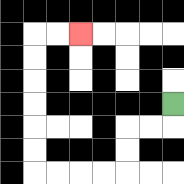{'start': '[7, 4]', 'end': '[3, 1]', 'path_directions': 'D,L,L,D,D,L,L,L,L,U,U,U,U,U,U,R,R', 'path_coordinates': '[[7, 4], [7, 5], [6, 5], [5, 5], [5, 6], [5, 7], [4, 7], [3, 7], [2, 7], [1, 7], [1, 6], [1, 5], [1, 4], [1, 3], [1, 2], [1, 1], [2, 1], [3, 1]]'}